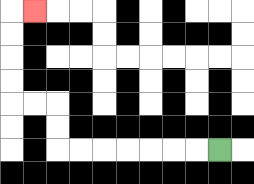{'start': '[9, 6]', 'end': '[1, 0]', 'path_directions': 'L,L,L,L,L,L,L,U,U,L,L,U,U,U,U,R', 'path_coordinates': '[[9, 6], [8, 6], [7, 6], [6, 6], [5, 6], [4, 6], [3, 6], [2, 6], [2, 5], [2, 4], [1, 4], [0, 4], [0, 3], [0, 2], [0, 1], [0, 0], [1, 0]]'}